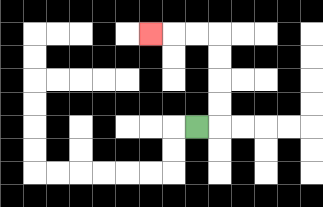{'start': '[8, 5]', 'end': '[6, 1]', 'path_directions': 'R,U,U,U,U,L,L,L', 'path_coordinates': '[[8, 5], [9, 5], [9, 4], [9, 3], [9, 2], [9, 1], [8, 1], [7, 1], [6, 1]]'}